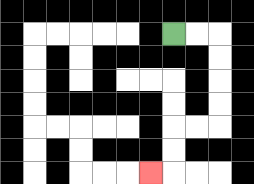{'start': '[7, 1]', 'end': '[6, 7]', 'path_directions': 'R,R,D,D,D,D,L,L,D,D,L', 'path_coordinates': '[[7, 1], [8, 1], [9, 1], [9, 2], [9, 3], [9, 4], [9, 5], [8, 5], [7, 5], [7, 6], [7, 7], [6, 7]]'}